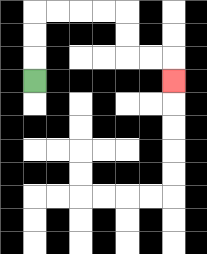{'start': '[1, 3]', 'end': '[7, 3]', 'path_directions': 'U,U,U,R,R,R,R,D,D,R,R,D', 'path_coordinates': '[[1, 3], [1, 2], [1, 1], [1, 0], [2, 0], [3, 0], [4, 0], [5, 0], [5, 1], [5, 2], [6, 2], [7, 2], [7, 3]]'}